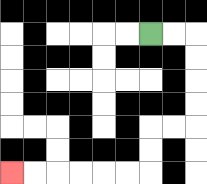{'start': '[6, 1]', 'end': '[0, 7]', 'path_directions': 'R,R,D,D,D,D,L,L,D,D,L,L,L,L,L,L', 'path_coordinates': '[[6, 1], [7, 1], [8, 1], [8, 2], [8, 3], [8, 4], [8, 5], [7, 5], [6, 5], [6, 6], [6, 7], [5, 7], [4, 7], [3, 7], [2, 7], [1, 7], [0, 7]]'}